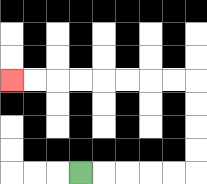{'start': '[3, 7]', 'end': '[0, 3]', 'path_directions': 'R,R,R,R,R,U,U,U,U,L,L,L,L,L,L,L,L', 'path_coordinates': '[[3, 7], [4, 7], [5, 7], [6, 7], [7, 7], [8, 7], [8, 6], [8, 5], [8, 4], [8, 3], [7, 3], [6, 3], [5, 3], [4, 3], [3, 3], [2, 3], [1, 3], [0, 3]]'}